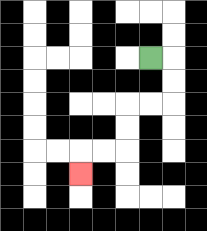{'start': '[6, 2]', 'end': '[3, 7]', 'path_directions': 'R,D,D,L,L,D,D,L,L,D', 'path_coordinates': '[[6, 2], [7, 2], [7, 3], [7, 4], [6, 4], [5, 4], [5, 5], [5, 6], [4, 6], [3, 6], [3, 7]]'}